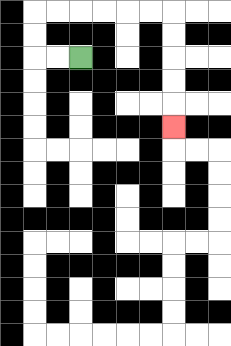{'start': '[3, 2]', 'end': '[7, 5]', 'path_directions': 'L,L,U,U,R,R,R,R,R,R,D,D,D,D,D', 'path_coordinates': '[[3, 2], [2, 2], [1, 2], [1, 1], [1, 0], [2, 0], [3, 0], [4, 0], [5, 0], [6, 0], [7, 0], [7, 1], [7, 2], [7, 3], [7, 4], [7, 5]]'}